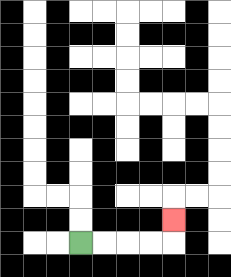{'start': '[3, 10]', 'end': '[7, 9]', 'path_directions': 'R,R,R,R,U', 'path_coordinates': '[[3, 10], [4, 10], [5, 10], [6, 10], [7, 10], [7, 9]]'}